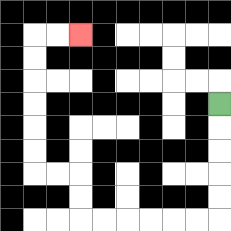{'start': '[9, 4]', 'end': '[3, 1]', 'path_directions': 'D,D,D,D,D,L,L,L,L,L,L,U,U,L,L,U,U,U,U,U,U,R,R', 'path_coordinates': '[[9, 4], [9, 5], [9, 6], [9, 7], [9, 8], [9, 9], [8, 9], [7, 9], [6, 9], [5, 9], [4, 9], [3, 9], [3, 8], [3, 7], [2, 7], [1, 7], [1, 6], [1, 5], [1, 4], [1, 3], [1, 2], [1, 1], [2, 1], [3, 1]]'}